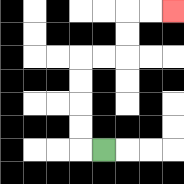{'start': '[4, 6]', 'end': '[7, 0]', 'path_directions': 'L,U,U,U,U,R,R,U,U,R,R', 'path_coordinates': '[[4, 6], [3, 6], [3, 5], [3, 4], [3, 3], [3, 2], [4, 2], [5, 2], [5, 1], [5, 0], [6, 0], [7, 0]]'}